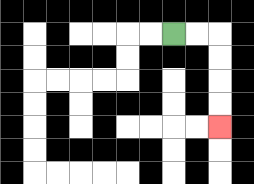{'start': '[7, 1]', 'end': '[9, 5]', 'path_directions': 'R,R,D,D,D,D', 'path_coordinates': '[[7, 1], [8, 1], [9, 1], [9, 2], [9, 3], [9, 4], [9, 5]]'}